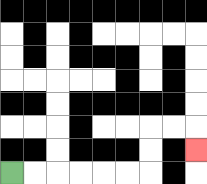{'start': '[0, 7]', 'end': '[8, 6]', 'path_directions': 'R,R,R,R,R,R,U,U,R,R,D', 'path_coordinates': '[[0, 7], [1, 7], [2, 7], [3, 7], [4, 7], [5, 7], [6, 7], [6, 6], [6, 5], [7, 5], [8, 5], [8, 6]]'}